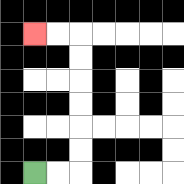{'start': '[1, 7]', 'end': '[1, 1]', 'path_directions': 'R,R,U,U,U,U,U,U,L,L', 'path_coordinates': '[[1, 7], [2, 7], [3, 7], [3, 6], [3, 5], [3, 4], [3, 3], [3, 2], [3, 1], [2, 1], [1, 1]]'}